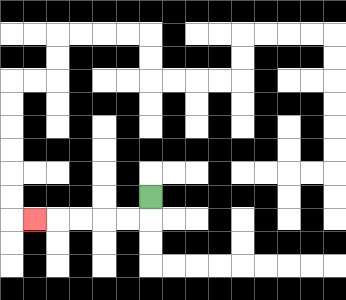{'start': '[6, 8]', 'end': '[1, 9]', 'path_directions': 'D,L,L,L,L,L', 'path_coordinates': '[[6, 8], [6, 9], [5, 9], [4, 9], [3, 9], [2, 9], [1, 9]]'}